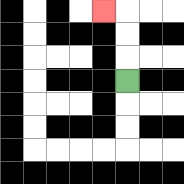{'start': '[5, 3]', 'end': '[4, 0]', 'path_directions': 'U,U,U,L', 'path_coordinates': '[[5, 3], [5, 2], [5, 1], [5, 0], [4, 0]]'}